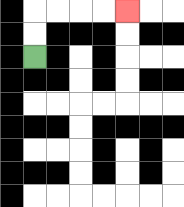{'start': '[1, 2]', 'end': '[5, 0]', 'path_directions': 'U,U,R,R,R,R', 'path_coordinates': '[[1, 2], [1, 1], [1, 0], [2, 0], [3, 0], [4, 0], [5, 0]]'}